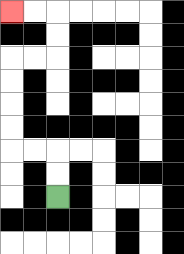{'start': '[2, 8]', 'end': '[0, 0]', 'path_directions': 'U,U,L,L,U,U,U,U,R,R,U,U,L,L', 'path_coordinates': '[[2, 8], [2, 7], [2, 6], [1, 6], [0, 6], [0, 5], [0, 4], [0, 3], [0, 2], [1, 2], [2, 2], [2, 1], [2, 0], [1, 0], [0, 0]]'}